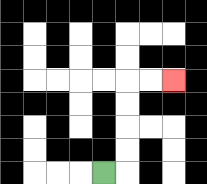{'start': '[4, 7]', 'end': '[7, 3]', 'path_directions': 'R,U,U,U,U,R,R', 'path_coordinates': '[[4, 7], [5, 7], [5, 6], [5, 5], [5, 4], [5, 3], [6, 3], [7, 3]]'}